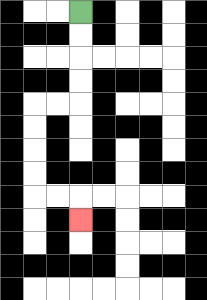{'start': '[3, 0]', 'end': '[3, 9]', 'path_directions': 'D,D,D,D,L,L,D,D,D,D,R,R,D', 'path_coordinates': '[[3, 0], [3, 1], [3, 2], [3, 3], [3, 4], [2, 4], [1, 4], [1, 5], [1, 6], [1, 7], [1, 8], [2, 8], [3, 8], [3, 9]]'}